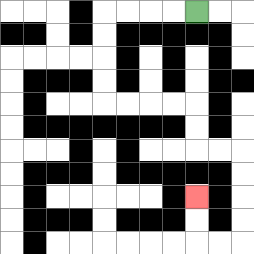{'start': '[8, 0]', 'end': '[8, 8]', 'path_directions': 'L,L,L,L,D,D,D,D,R,R,R,R,D,D,R,R,D,D,D,D,L,L,U,U', 'path_coordinates': '[[8, 0], [7, 0], [6, 0], [5, 0], [4, 0], [4, 1], [4, 2], [4, 3], [4, 4], [5, 4], [6, 4], [7, 4], [8, 4], [8, 5], [8, 6], [9, 6], [10, 6], [10, 7], [10, 8], [10, 9], [10, 10], [9, 10], [8, 10], [8, 9], [8, 8]]'}